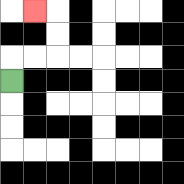{'start': '[0, 3]', 'end': '[1, 0]', 'path_directions': 'U,R,R,U,U,L', 'path_coordinates': '[[0, 3], [0, 2], [1, 2], [2, 2], [2, 1], [2, 0], [1, 0]]'}